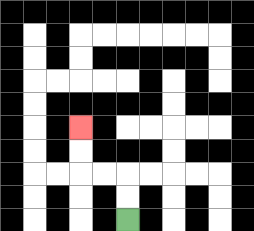{'start': '[5, 9]', 'end': '[3, 5]', 'path_directions': 'U,U,L,L,U,U', 'path_coordinates': '[[5, 9], [5, 8], [5, 7], [4, 7], [3, 7], [3, 6], [3, 5]]'}